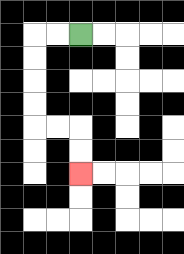{'start': '[3, 1]', 'end': '[3, 7]', 'path_directions': 'L,L,D,D,D,D,R,R,D,D', 'path_coordinates': '[[3, 1], [2, 1], [1, 1], [1, 2], [1, 3], [1, 4], [1, 5], [2, 5], [3, 5], [3, 6], [3, 7]]'}